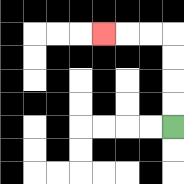{'start': '[7, 5]', 'end': '[4, 1]', 'path_directions': 'U,U,U,U,L,L,L', 'path_coordinates': '[[7, 5], [7, 4], [7, 3], [7, 2], [7, 1], [6, 1], [5, 1], [4, 1]]'}